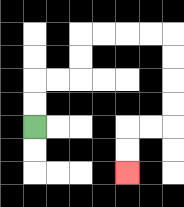{'start': '[1, 5]', 'end': '[5, 7]', 'path_directions': 'U,U,R,R,U,U,R,R,R,R,D,D,D,D,L,L,D,D', 'path_coordinates': '[[1, 5], [1, 4], [1, 3], [2, 3], [3, 3], [3, 2], [3, 1], [4, 1], [5, 1], [6, 1], [7, 1], [7, 2], [7, 3], [7, 4], [7, 5], [6, 5], [5, 5], [5, 6], [5, 7]]'}